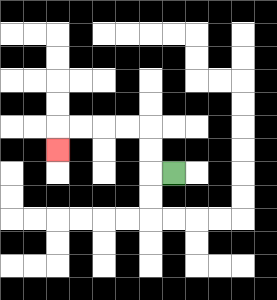{'start': '[7, 7]', 'end': '[2, 6]', 'path_directions': 'L,U,U,L,L,L,L,D', 'path_coordinates': '[[7, 7], [6, 7], [6, 6], [6, 5], [5, 5], [4, 5], [3, 5], [2, 5], [2, 6]]'}